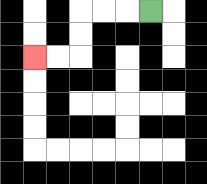{'start': '[6, 0]', 'end': '[1, 2]', 'path_directions': 'L,L,L,D,D,L,L', 'path_coordinates': '[[6, 0], [5, 0], [4, 0], [3, 0], [3, 1], [3, 2], [2, 2], [1, 2]]'}